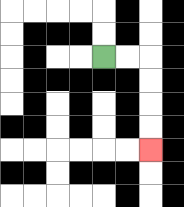{'start': '[4, 2]', 'end': '[6, 6]', 'path_directions': 'R,R,D,D,D,D', 'path_coordinates': '[[4, 2], [5, 2], [6, 2], [6, 3], [6, 4], [6, 5], [6, 6]]'}